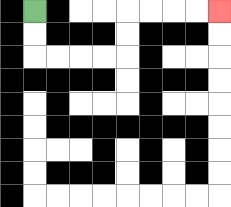{'start': '[1, 0]', 'end': '[9, 0]', 'path_directions': 'D,D,R,R,R,R,U,U,R,R,R,R', 'path_coordinates': '[[1, 0], [1, 1], [1, 2], [2, 2], [3, 2], [4, 2], [5, 2], [5, 1], [5, 0], [6, 0], [7, 0], [8, 0], [9, 0]]'}